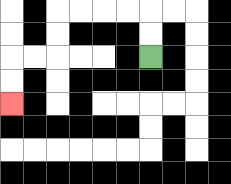{'start': '[6, 2]', 'end': '[0, 4]', 'path_directions': 'U,U,L,L,L,L,D,D,L,L,D,D', 'path_coordinates': '[[6, 2], [6, 1], [6, 0], [5, 0], [4, 0], [3, 0], [2, 0], [2, 1], [2, 2], [1, 2], [0, 2], [0, 3], [0, 4]]'}